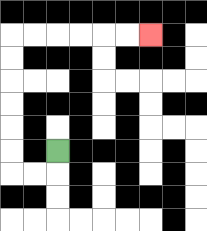{'start': '[2, 6]', 'end': '[6, 1]', 'path_directions': 'D,L,L,U,U,U,U,U,U,R,R,R,R,R,R', 'path_coordinates': '[[2, 6], [2, 7], [1, 7], [0, 7], [0, 6], [0, 5], [0, 4], [0, 3], [0, 2], [0, 1], [1, 1], [2, 1], [3, 1], [4, 1], [5, 1], [6, 1]]'}